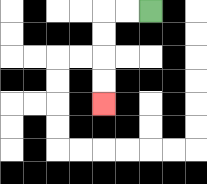{'start': '[6, 0]', 'end': '[4, 4]', 'path_directions': 'L,L,D,D,D,D', 'path_coordinates': '[[6, 0], [5, 0], [4, 0], [4, 1], [4, 2], [4, 3], [4, 4]]'}